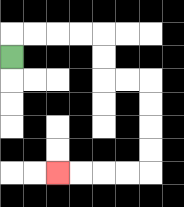{'start': '[0, 2]', 'end': '[2, 7]', 'path_directions': 'U,R,R,R,R,D,D,R,R,D,D,D,D,L,L,L,L', 'path_coordinates': '[[0, 2], [0, 1], [1, 1], [2, 1], [3, 1], [4, 1], [4, 2], [4, 3], [5, 3], [6, 3], [6, 4], [6, 5], [6, 6], [6, 7], [5, 7], [4, 7], [3, 7], [2, 7]]'}